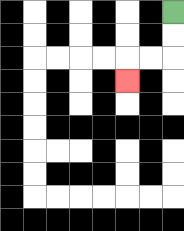{'start': '[7, 0]', 'end': '[5, 3]', 'path_directions': 'D,D,L,L,D', 'path_coordinates': '[[7, 0], [7, 1], [7, 2], [6, 2], [5, 2], [5, 3]]'}